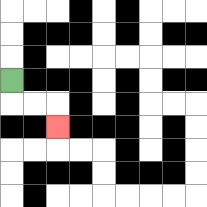{'start': '[0, 3]', 'end': '[2, 5]', 'path_directions': 'D,R,R,D', 'path_coordinates': '[[0, 3], [0, 4], [1, 4], [2, 4], [2, 5]]'}